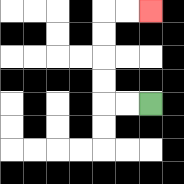{'start': '[6, 4]', 'end': '[6, 0]', 'path_directions': 'L,L,U,U,U,U,R,R', 'path_coordinates': '[[6, 4], [5, 4], [4, 4], [4, 3], [4, 2], [4, 1], [4, 0], [5, 0], [6, 0]]'}